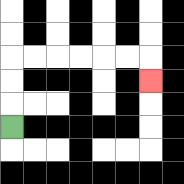{'start': '[0, 5]', 'end': '[6, 3]', 'path_directions': 'U,U,U,R,R,R,R,R,R,D', 'path_coordinates': '[[0, 5], [0, 4], [0, 3], [0, 2], [1, 2], [2, 2], [3, 2], [4, 2], [5, 2], [6, 2], [6, 3]]'}